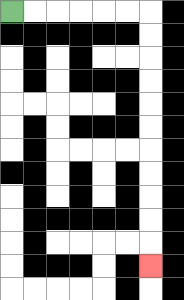{'start': '[0, 0]', 'end': '[6, 11]', 'path_directions': 'R,R,R,R,R,R,D,D,D,D,D,D,D,D,D,D,D', 'path_coordinates': '[[0, 0], [1, 0], [2, 0], [3, 0], [4, 0], [5, 0], [6, 0], [6, 1], [6, 2], [6, 3], [6, 4], [6, 5], [6, 6], [6, 7], [6, 8], [6, 9], [6, 10], [6, 11]]'}